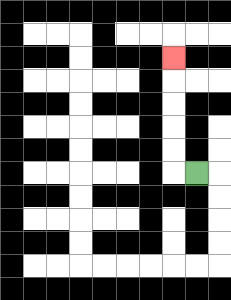{'start': '[8, 7]', 'end': '[7, 2]', 'path_directions': 'L,U,U,U,U,U', 'path_coordinates': '[[8, 7], [7, 7], [7, 6], [7, 5], [7, 4], [7, 3], [7, 2]]'}